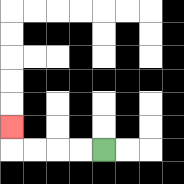{'start': '[4, 6]', 'end': '[0, 5]', 'path_directions': 'L,L,L,L,U', 'path_coordinates': '[[4, 6], [3, 6], [2, 6], [1, 6], [0, 6], [0, 5]]'}